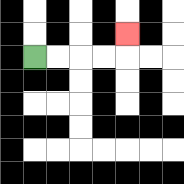{'start': '[1, 2]', 'end': '[5, 1]', 'path_directions': 'R,R,R,R,U', 'path_coordinates': '[[1, 2], [2, 2], [3, 2], [4, 2], [5, 2], [5, 1]]'}